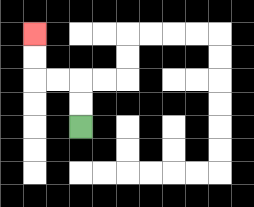{'start': '[3, 5]', 'end': '[1, 1]', 'path_directions': 'U,U,L,L,U,U', 'path_coordinates': '[[3, 5], [3, 4], [3, 3], [2, 3], [1, 3], [1, 2], [1, 1]]'}